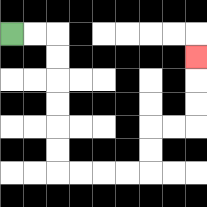{'start': '[0, 1]', 'end': '[8, 2]', 'path_directions': 'R,R,D,D,D,D,D,D,R,R,R,R,U,U,R,R,U,U,U', 'path_coordinates': '[[0, 1], [1, 1], [2, 1], [2, 2], [2, 3], [2, 4], [2, 5], [2, 6], [2, 7], [3, 7], [4, 7], [5, 7], [6, 7], [6, 6], [6, 5], [7, 5], [8, 5], [8, 4], [8, 3], [8, 2]]'}